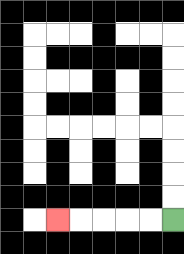{'start': '[7, 9]', 'end': '[2, 9]', 'path_directions': 'L,L,L,L,L', 'path_coordinates': '[[7, 9], [6, 9], [5, 9], [4, 9], [3, 9], [2, 9]]'}